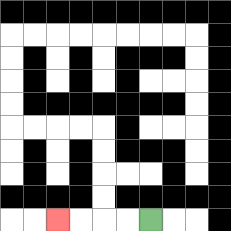{'start': '[6, 9]', 'end': '[2, 9]', 'path_directions': 'L,L,L,L', 'path_coordinates': '[[6, 9], [5, 9], [4, 9], [3, 9], [2, 9]]'}